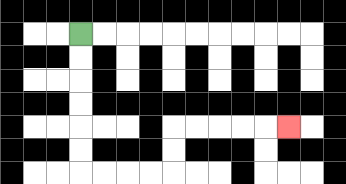{'start': '[3, 1]', 'end': '[12, 5]', 'path_directions': 'D,D,D,D,D,D,R,R,R,R,U,U,R,R,R,R,R', 'path_coordinates': '[[3, 1], [3, 2], [3, 3], [3, 4], [3, 5], [3, 6], [3, 7], [4, 7], [5, 7], [6, 7], [7, 7], [7, 6], [7, 5], [8, 5], [9, 5], [10, 5], [11, 5], [12, 5]]'}